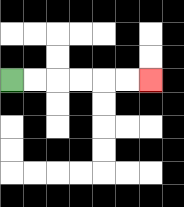{'start': '[0, 3]', 'end': '[6, 3]', 'path_directions': 'R,R,R,R,R,R', 'path_coordinates': '[[0, 3], [1, 3], [2, 3], [3, 3], [4, 3], [5, 3], [6, 3]]'}